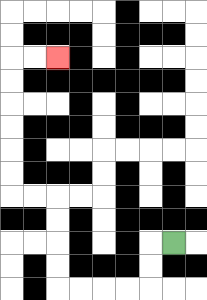{'start': '[7, 10]', 'end': '[2, 2]', 'path_directions': 'L,D,D,L,L,L,L,U,U,U,U,L,L,U,U,U,U,U,U,R,R', 'path_coordinates': '[[7, 10], [6, 10], [6, 11], [6, 12], [5, 12], [4, 12], [3, 12], [2, 12], [2, 11], [2, 10], [2, 9], [2, 8], [1, 8], [0, 8], [0, 7], [0, 6], [0, 5], [0, 4], [0, 3], [0, 2], [1, 2], [2, 2]]'}